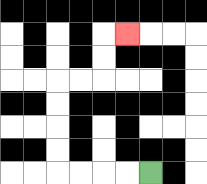{'start': '[6, 7]', 'end': '[5, 1]', 'path_directions': 'L,L,L,L,U,U,U,U,R,R,U,U,R', 'path_coordinates': '[[6, 7], [5, 7], [4, 7], [3, 7], [2, 7], [2, 6], [2, 5], [2, 4], [2, 3], [3, 3], [4, 3], [4, 2], [4, 1], [5, 1]]'}